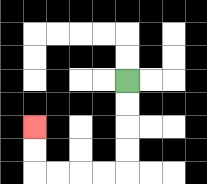{'start': '[5, 3]', 'end': '[1, 5]', 'path_directions': 'D,D,D,D,L,L,L,L,U,U', 'path_coordinates': '[[5, 3], [5, 4], [5, 5], [5, 6], [5, 7], [4, 7], [3, 7], [2, 7], [1, 7], [1, 6], [1, 5]]'}